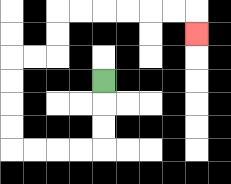{'start': '[4, 3]', 'end': '[8, 1]', 'path_directions': 'D,D,D,L,L,L,L,U,U,U,U,R,R,U,U,R,R,R,R,R,R,D', 'path_coordinates': '[[4, 3], [4, 4], [4, 5], [4, 6], [3, 6], [2, 6], [1, 6], [0, 6], [0, 5], [0, 4], [0, 3], [0, 2], [1, 2], [2, 2], [2, 1], [2, 0], [3, 0], [4, 0], [5, 0], [6, 0], [7, 0], [8, 0], [8, 1]]'}